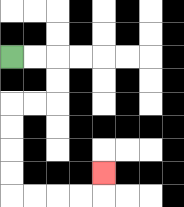{'start': '[0, 2]', 'end': '[4, 7]', 'path_directions': 'R,R,D,D,L,L,D,D,D,D,R,R,R,R,U', 'path_coordinates': '[[0, 2], [1, 2], [2, 2], [2, 3], [2, 4], [1, 4], [0, 4], [0, 5], [0, 6], [0, 7], [0, 8], [1, 8], [2, 8], [3, 8], [4, 8], [4, 7]]'}